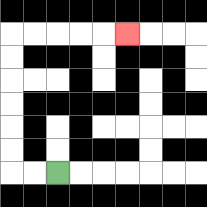{'start': '[2, 7]', 'end': '[5, 1]', 'path_directions': 'L,L,U,U,U,U,U,U,R,R,R,R,R', 'path_coordinates': '[[2, 7], [1, 7], [0, 7], [0, 6], [0, 5], [0, 4], [0, 3], [0, 2], [0, 1], [1, 1], [2, 1], [3, 1], [4, 1], [5, 1]]'}